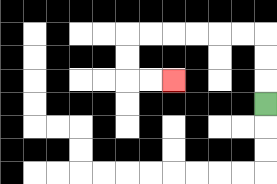{'start': '[11, 4]', 'end': '[7, 3]', 'path_directions': 'U,U,U,L,L,L,L,L,L,D,D,R,R', 'path_coordinates': '[[11, 4], [11, 3], [11, 2], [11, 1], [10, 1], [9, 1], [8, 1], [7, 1], [6, 1], [5, 1], [5, 2], [5, 3], [6, 3], [7, 3]]'}